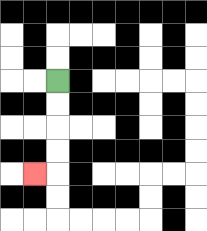{'start': '[2, 3]', 'end': '[1, 7]', 'path_directions': 'D,D,D,D,L', 'path_coordinates': '[[2, 3], [2, 4], [2, 5], [2, 6], [2, 7], [1, 7]]'}